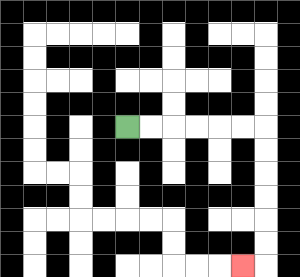{'start': '[5, 5]', 'end': '[10, 11]', 'path_directions': 'R,R,R,R,R,R,D,D,D,D,D,D,L', 'path_coordinates': '[[5, 5], [6, 5], [7, 5], [8, 5], [9, 5], [10, 5], [11, 5], [11, 6], [11, 7], [11, 8], [11, 9], [11, 10], [11, 11], [10, 11]]'}